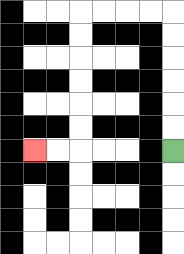{'start': '[7, 6]', 'end': '[1, 6]', 'path_directions': 'U,U,U,U,U,U,L,L,L,L,D,D,D,D,D,D,L,L', 'path_coordinates': '[[7, 6], [7, 5], [7, 4], [7, 3], [7, 2], [7, 1], [7, 0], [6, 0], [5, 0], [4, 0], [3, 0], [3, 1], [3, 2], [3, 3], [3, 4], [3, 5], [3, 6], [2, 6], [1, 6]]'}